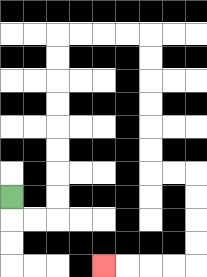{'start': '[0, 8]', 'end': '[4, 11]', 'path_directions': 'D,R,R,U,U,U,U,U,U,U,U,R,R,R,R,D,D,D,D,D,D,R,R,D,D,D,D,L,L,L,L', 'path_coordinates': '[[0, 8], [0, 9], [1, 9], [2, 9], [2, 8], [2, 7], [2, 6], [2, 5], [2, 4], [2, 3], [2, 2], [2, 1], [3, 1], [4, 1], [5, 1], [6, 1], [6, 2], [6, 3], [6, 4], [6, 5], [6, 6], [6, 7], [7, 7], [8, 7], [8, 8], [8, 9], [8, 10], [8, 11], [7, 11], [6, 11], [5, 11], [4, 11]]'}